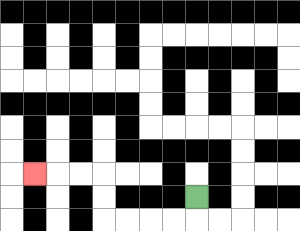{'start': '[8, 8]', 'end': '[1, 7]', 'path_directions': 'D,L,L,L,L,U,U,L,L,L', 'path_coordinates': '[[8, 8], [8, 9], [7, 9], [6, 9], [5, 9], [4, 9], [4, 8], [4, 7], [3, 7], [2, 7], [1, 7]]'}